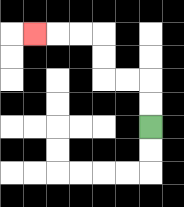{'start': '[6, 5]', 'end': '[1, 1]', 'path_directions': 'U,U,L,L,U,U,L,L,L', 'path_coordinates': '[[6, 5], [6, 4], [6, 3], [5, 3], [4, 3], [4, 2], [4, 1], [3, 1], [2, 1], [1, 1]]'}